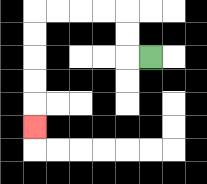{'start': '[6, 2]', 'end': '[1, 5]', 'path_directions': 'L,U,U,L,L,L,L,D,D,D,D,D', 'path_coordinates': '[[6, 2], [5, 2], [5, 1], [5, 0], [4, 0], [3, 0], [2, 0], [1, 0], [1, 1], [1, 2], [1, 3], [1, 4], [1, 5]]'}